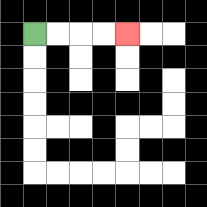{'start': '[1, 1]', 'end': '[5, 1]', 'path_directions': 'R,R,R,R', 'path_coordinates': '[[1, 1], [2, 1], [3, 1], [4, 1], [5, 1]]'}